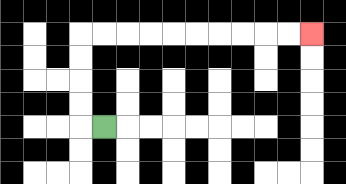{'start': '[4, 5]', 'end': '[13, 1]', 'path_directions': 'L,U,U,U,U,R,R,R,R,R,R,R,R,R,R', 'path_coordinates': '[[4, 5], [3, 5], [3, 4], [3, 3], [3, 2], [3, 1], [4, 1], [5, 1], [6, 1], [7, 1], [8, 1], [9, 1], [10, 1], [11, 1], [12, 1], [13, 1]]'}